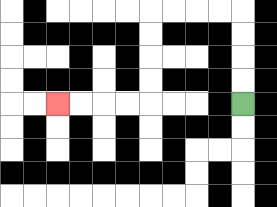{'start': '[10, 4]', 'end': '[2, 4]', 'path_directions': 'U,U,U,U,L,L,L,L,D,D,D,D,L,L,L,L', 'path_coordinates': '[[10, 4], [10, 3], [10, 2], [10, 1], [10, 0], [9, 0], [8, 0], [7, 0], [6, 0], [6, 1], [6, 2], [6, 3], [6, 4], [5, 4], [4, 4], [3, 4], [2, 4]]'}